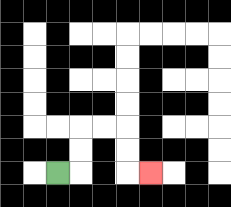{'start': '[2, 7]', 'end': '[6, 7]', 'path_directions': 'R,U,U,R,R,D,D,R', 'path_coordinates': '[[2, 7], [3, 7], [3, 6], [3, 5], [4, 5], [5, 5], [5, 6], [5, 7], [6, 7]]'}